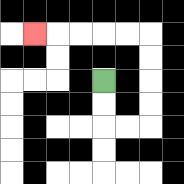{'start': '[4, 3]', 'end': '[1, 1]', 'path_directions': 'D,D,R,R,U,U,U,U,L,L,L,L,L', 'path_coordinates': '[[4, 3], [4, 4], [4, 5], [5, 5], [6, 5], [6, 4], [6, 3], [6, 2], [6, 1], [5, 1], [4, 1], [3, 1], [2, 1], [1, 1]]'}